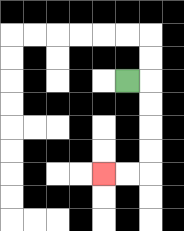{'start': '[5, 3]', 'end': '[4, 7]', 'path_directions': 'R,D,D,D,D,L,L', 'path_coordinates': '[[5, 3], [6, 3], [6, 4], [6, 5], [6, 6], [6, 7], [5, 7], [4, 7]]'}